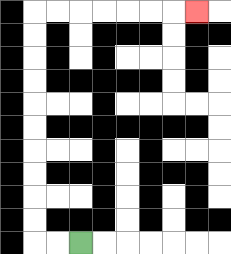{'start': '[3, 10]', 'end': '[8, 0]', 'path_directions': 'L,L,U,U,U,U,U,U,U,U,U,U,R,R,R,R,R,R,R', 'path_coordinates': '[[3, 10], [2, 10], [1, 10], [1, 9], [1, 8], [1, 7], [1, 6], [1, 5], [1, 4], [1, 3], [1, 2], [1, 1], [1, 0], [2, 0], [3, 0], [4, 0], [5, 0], [6, 0], [7, 0], [8, 0]]'}